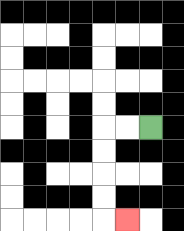{'start': '[6, 5]', 'end': '[5, 9]', 'path_directions': 'L,L,D,D,D,D,R', 'path_coordinates': '[[6, 5], [5, 5], [4, 5], [4, 6], [4, 7], [4, 8], [4, 9], [5, 9]]'}